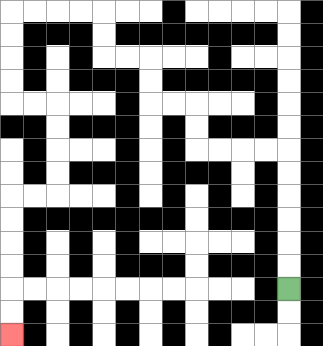{'start': '[12, 12]', 'end': '[0, 14]', 'path_directions': 'U,U,U,U,U,U,L,L,L,L,U,U,L,L,U,U,L,L,U,U,L,L,L,L,D,D,D,D,R,R,D,D,D,D,L,L,D,D,D,D,D,D', 'path_coordinates': '[[12, 12], [12, 11], [12, 10], [12, 9], [12, 8], [12, 7], [12, 6], [11, 6], [10, 6], [9, 6], [8, 6], [8, 5], [8, 4], [7, 4], [6, 4], [6, 3], [6, 2], [5, 2], [4, 2], [4, 1], [4, 0], [3, 0], [2, 0], [1, 0], [0, 0], [0, 1], [0, 2], [0, 3], [0, 4], [1, 4], [2, 4], [2, 5], [2, 6], [2, 7], [2, 8], [1, 8], [0, 8], [0, 9], [0, 10], [0, 11], [0, 12], [0, 13], [0, 14]]'}